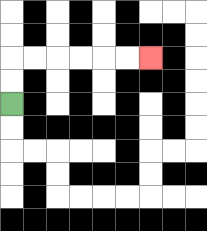{'start': '[0, 4]', 'end': '[6, 2]', 'path_directions': 'U,U,R,R,R,R,R,R', 'path_coordinates': '[[0, 4], [0, 3], [0, 2], [1, 2], [2, 2], [3, 2], [4, 2], [5, 2], [6, 2]]'}